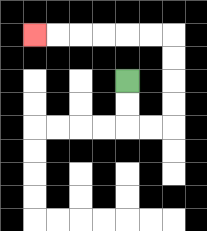{'start': '[5, 3]', 'end': '[1, 1]', 'path_directions': 'D,D,R,R,U,U,U,U,L,L,L,L,L,L', 'path_coordinates': '[[5, 3], [5, 4], [5, 5], [6, 5], [7, 5], [7, 4], [7, 3], [7, 2], [7, 1], [6, 1], [5, 1], [4, 1], [3, 1], [2, 1], [1, 1]]'}